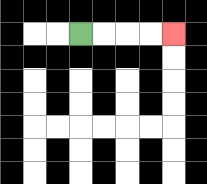{'start': '[3, 1]', 'end': '[7, 1]', 'path_directions': 'R,R,R,R', 'path_coordinates': '[[3, 1], [4, 1], [5, 1], [6, 1], [7, 1]]'}